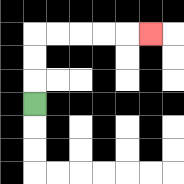{'start': '[1, 4]', 'end': '[6, 1]', 'path_directions': 'U,U,U,R,R,R,R,R', 'path_coordinates': '[[1, 4], [1, 3], [1, 2], [1, 1], [2, 1], [3, 1], [4, 1], [5, 1], [6, 1]]'}